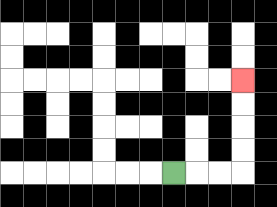{'start': '[7, 7]', 'end': '[10, 3]', 'path_directions': 'R,R,R,U,U,U,U', 'path_coordinates': '[[7, 7], [8, 7], [9, 7], [10, 7], [10, 6], [10, 5], [10, 4], [10, 3]]'}